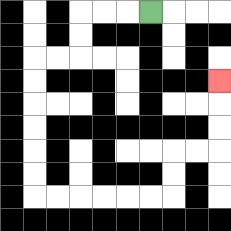{'start': '[6, 0]', 'end': '[9, 3]', 'path_directions': 'L,L,L,D,D,L,L,D,D,D,D,D,D,R,R,R,R,R,R,U,U,R,R,U,U,U', 'path_coordinates': '[[6, 0], [5, 0], [4, 0], [3, 0], [3, 1], [3, 2], [2, 2], [1, 2], [1, 3], [1, 4], [1, 5], [1, 6], [1, 7], [1, 8], [2, 8], [3, 8], [4, 8], [5, 8], [6, 8], [7, 8], [7, 7], [7, 6], [8, 6], [9, 6], [9, 5], [9, 4], [9, 3]]'}